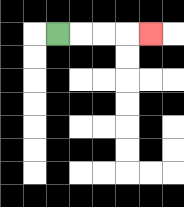{'start': '[2, 1]', 'end': '[6, 1]', 'path_directions': 'R,R,R,R', 'path_coordinates': '[[2, 1], [3, 1], [4, 1], [5, 1], [6, 1]]'}